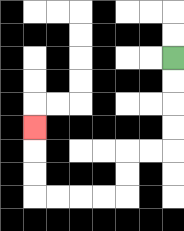{'start': '[7, 2]', 'end': '[1, 5]', 'path_directions': 'D,D,D,D,L,L,D,D,L,L,L,L,U,U,U', 'path_coordinates': '[[7, 2], [7, 3], [7, 4], [7, 5], [7, 6], [6, 6], [5, 6], [5, 7], [5, 8], [4, 8], [3, 8], [2, 8], [1, 8], [1, 7], [1, 6], [1, 5]]'}